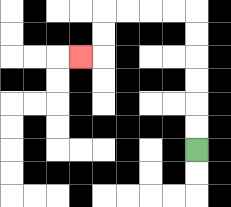{'start': '[8, 6]', 'end': '[3, 2]', 'path_directions': 'U,U,U,U,U,U,L,L,L,L,D,D,L', 'path_coordinates': '[[8, 6], [8, 5], [8, 4], [8, 3], [8, 2], [8, 1], [8, 0], [7, 0], [6, 0], [5, 0], [4, 0], [4, 1], [4, 2], [3, 2]]'}